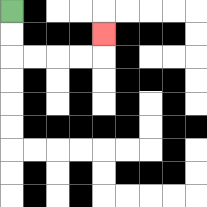{'start': '[0, 0]', 'end': '[4, 1]', 'path_directions': 'D,D,R,R,R,R,U', 'path_coordinates': '[[0, 0], [0, 1], [0, 2], [1, 2], [2, 2], [3, 2], [4, 2], [4, 1]]'}